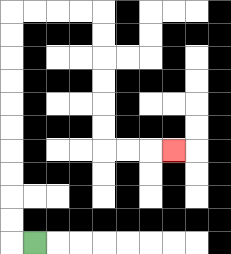{'start': '[1, 10]', 'end': '[7, 6]', 'path_directions': 'L,U,U,U,U,U,U,U,U,U,U,R,R,R,R,D,D,D,D,D,D,R,R,R', 'path_coordinates': '[[1, 10], [0, 10], [0, 9], [0, 8], [0, 7], [0, 6], [0, 5], [0, 4], [0, 3], [0, 2], [0, 1], [0, 0], [1, 0], [2, 0], [3, 0], [4, 0], [4, 1], [4, 2], [4, 3], [4, 4], [4, 5], [4, 6], [5, 6], [6, 6], [7, 6]]'}